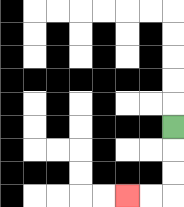{'start': '[7, 5]', 'end': '[5, 8]', 'path_directions': 'D,D,D,L,L', 'path_coordinates': '[[7, 5], [7, 6], [7, 7], [7, 8], [6, 8], [5, 8]]'}